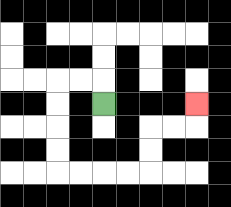{'start': '[4, 4]', 'end': '[8, 4]', 'path_directions': 'U,L,L,D,D,D,D,R,R,R,R,U,U,R,R,U', 'path_coordinates': '[[4, 4], [4, 3], [3, 3], [2, 3], [2, 4], [2, 5], [2, 6], [2, 7], [3, 7], [4, 7], [5, 7], [6, 7], [6, 6], [6, 5], [7, 5], [8, 5], [8, 4]]'}